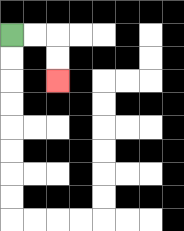{'start': '[0, 1]', 'end': '[2, 3]', 'path_directions': 'R,R,D,D', 'path_coordinates': '[[0, 1], [1, 1], [2, 1], [2, 2], [2, 3]]'}